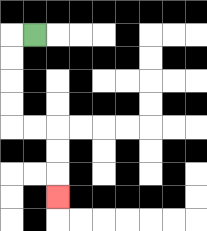{'start': '[1, 1]', 'end': '[2, 8]', 'path_directions': 'L,D,D,D,D,R,R,D,D,D', 'path_coordinates': '[[1, 1], [0, 1], [0, 2], [0, 3], [0, 4], [0, 5], [1, 5], [2, 5], [2, 6], [2, 7], [2, 8]]'}